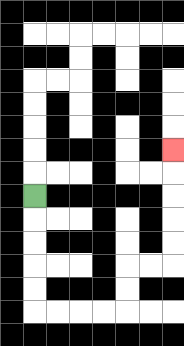{'start': '[1, 8]', 'end': '[7, 6]', 'path_directions': 'D,D,D,D,D,R,R,R,R,U,U,R,R,U,U,U,U,U', 'path_coordinates': '[[1, 8], [1, 9], [1, 10], [1, 11], [1, 12], [1, 13], [2, 13], [3, 13], [4, 13], [5, 13], [5, 12], [5, 11], [6, 11], [7, 11], [7, 10], [7, 9], [7, 8], [7, 7], [7, 6]]'}